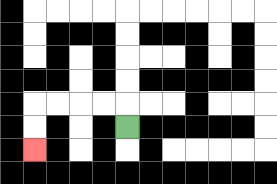{'start': '[5, 5]', 'end': '[1, 6]', 'path_directions': 'U,L,L,L,L,D,D', 'path_coordinates': '[[5, 5], [5, 4], [4, 4], [3, 4], [2, 4], [1, 4], [1, 5], [1, 6]]'}